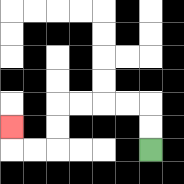{'start': '[6, 6]', 'end': '[0, 5]', 'path_directions': 'U,U,L,L,L,L,D,D,L,L,U', 'path_coordinates': '[[6, 6], [6, 5], [6, 4], [5, 4], [4, 4], [3, 4], [2, 4], [2, 5], [2, 6], [1, 6], [0, 6], [0, 5]]'}